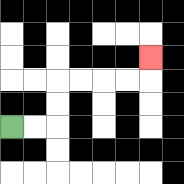{'start': '[0, 5]', 'end': '[6, 2]', 'path_directions': 'R,R,U,U,R,R,R,R,U', 'path_coordinates': '[[0, 5], [1, 5], [2, 5], [2, 4], [2, 3], [3, 3], [4, 3], [5, 3], [6, 3], [6, 2]]'}